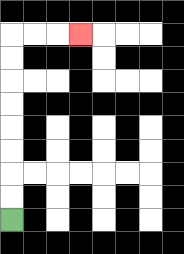{'start': '[0, 9]', 'end': '[3, 1]', 'path_directions': 'U,U,U,U,U,U,U,U,R,R,R', 'path_coordinates': '[[0, 9], [0, 8], [0, 7], [0, 6], [0, 5], [0, 4], [0, 3], [0, 2], [0, 1], [1, 1], [2, 1], [3, 1]]'}